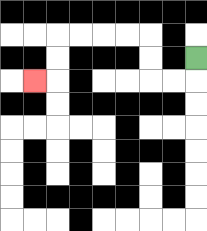{'start': '[8, 2]', 'end': '[1, 3]', 'path_directions': 'D,L,L,U,U,L,L,L,L,D,D,L', 'path_coordinates': '[[8, 2], [8, 3], [7, 3], [6, 3], [6, 2], [6, 1], [5, 1], [4, 1], [3, 1], [2, 1], [2, 2], [2, 3], [1, 3]]'}